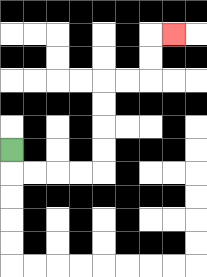{'start': '[0, 6]', 'end': '[7, 1]', 'path_directions': 'D,R,R,R,R,U,U,U,U,R,R,U,U,R', 'path_coordinates': '[[0, 6], [0, 7], [1, 7], [2, 7], [3, 7], [4, 7], [4, 6], [4, 5], [4, 4], [4, 3], [5, 3], [6, 3], [6, 2], [6, 1], [7, 1]]'}